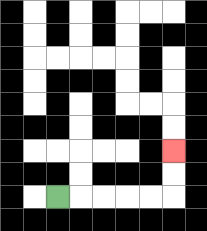{'start': '[2, 8]', 'end': '[7, 6]', 'path_directions': 'R,R,R,R,R,U,U', 'path_coordinates': '[[2, 8], [3, 8], [4, 8], [5, 8], [6, 8], [7, 8], [7, 7], [7, 6]]'}